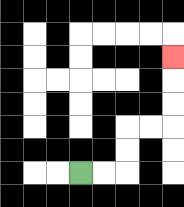{'start': '[3, 7]', 'end': '[7, 2]', 'path_directions': 'R,R,U,U,R,R,U,U,U', 'path_coordinates': '[[3, 7], [4, 7], [5, 7], [5, 6], [5, 5], [6, 5], [7, 5], [7, 4], [7, 3], [7, 2]]'}